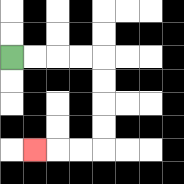{'start': '[0, 2]', 'end': '[1, 6]', 'path_directions': 'R,R,R,R,D,D,D,D,L,L,L', 'path_coordinates': '[[0, 2], [1, 2], [2, 2], [3, 2], [4, 2], [4, 3], [4, 4], [4, 5], [4, 6], [3, 6], [2, 6], [1, 6]]'}